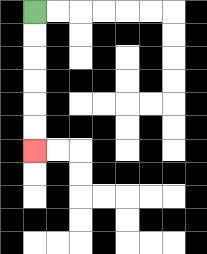{'start': '[1, 0]', 'end': '[1, 6]', 'path_directions': 'D,D,D,D,D,D', 'path_coordinates': '[[1, 0], [1, 1], [1, 2], [1, 3], [1, 4], [1, 5], [1, 6]]'}